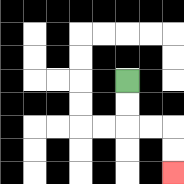{'start': '[5, 3]', 'end': '[7, 7]', 'path_directions': 'D,D,R,R,D,D', 'path_coordinates': '[[5, 3], [5, 4], [5, 5], [6, 5], [7, 5], [7, 6], [7, 7]]'}